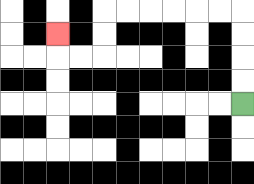{'start': '[10, 4]', 'end': '[2, 1]', 'path_directions': 'U,U,U,U,L,L,L,L,L,L,D,D,L,L,U', 'path_coordinates': '[[10, 4], [10, 3], [10, 2], [10, 1], [10, 0], [9, 0], [8, 0], [7, 0], [6, 0], [5, 0], [4, 0], [4, 1], [4, 2], [3, 2], [2, 2], [2, 1]]'}